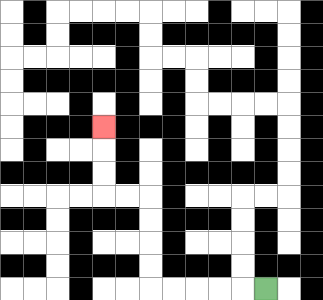{'start': '[11, 12]', 'end': '[4, 5]', 'path_directions': 'L,L,L,L,L,U,U,U,U,L,L,U,U,U', 'path_coordinates': '[[11, 12], [10, 12], [9, 12], [8, 12], [7, 12], [6, 12], [6, 11], [6, 10], [6, 9], [6, 8], [5, 8], [4, 8], [4, 7], [4, 6], [4, 5]]'}